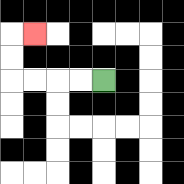{'start': '[4, 3]', 'end': '[1, 1]', 'path_directions': 'L,L,L,L,U,U,R', 'path_coordinates': '[[4, 3], [3, 3], [2, 3], [1, 3], [0, 3], [0, 2], [0, 1], [1, 1]]'}